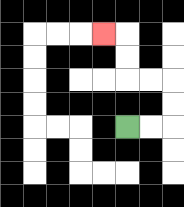{'start': '[5, 5]', 'end': '[4, 1]', 'path_directions': 'R,R,U,U,L,L,U,U,L', 'path_coordinates': '[[5, 5], [6, 5], [7, 5], [7, 4], [7, 3], [6, 3], [5, 3], [5, 2], [5, 1], [4, 1]]'}